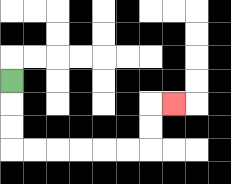{'start': '[0, 3]', 'end': '[7, 4]', 'path_directions': 'D,D,D,R,R,R,R,R,R,U,U,R', 'path_coordinates': '[[0, 3], [0, 4], [0, 5], [0, 6], [1, 6], [2, 6], [3, 6], [4, 6], [5, 6], [6, 6], [6, 5], [6, 4], [7, 4]]'}